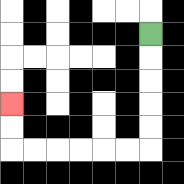{'start': '[6, 1]', 'end': '[0, 4]', 'path_directions': 'D,D,D,D,D,L,L,L,L,L,L,U,U', 'path_coordinates': '[[6, 1], [6, 2], [6, 3], [6, 4], [6, 5], [6, 6], [5, 6], [4, 6], [3, 6], [2, 6], [1, 6], [0, 6], [0, 5], [0, 4]]'}